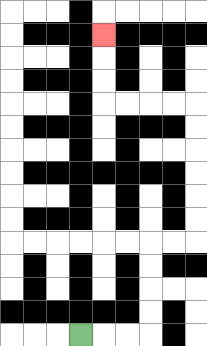{'start': '[3, 14]', 'end': '[4, 1]', 'path_directions': 'R,R,R,U,U,U,U,R,R,U,U,U,U,U,U,L,L,L,L,U,U,U', 'path_coordinates': '[[3, 14], [4, 14], [5, 14], [6, 14], [6, 13], [6, 12], [6, 11], [6, 10], [7, 10], [8, 10], [8, 9], [8, 8], [8, 7], [8, 6], [8, 5], [8, 4], [7, 4], [6, 4], [5, 4], [4, 4], [4, 3], [4, 2], [4, 1]]'}